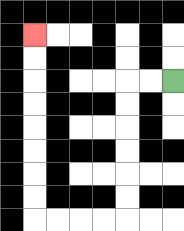{'start': '[7, 3]', 'end': '[1, 1]', 'path_directions': 'L,L,D,D,D,D,D,D,L,L,L,L,U,U,U,U,U,U,U,U', 'path_coordinates': '[[7, 3], [6, 3], [5, 3], [5, 4], [5, 5], [5, 6], [5, 7], [5, 8], [5, 9], [4, 9], [3, 9], [2, 9], [1, 9], [1, 8], [1, 7], [1, 6], [1, 5], [1, 4], [1, 3], [1, 2], [1, 1]]'}